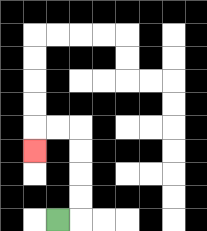{'start': '[2, 9]', 'end': '[1, 6]', 'path_directions': 'R,U,U,U,U,L,L,D', 'path_coordinates': '[[2, 9], [3, 9], [3, 8], [3, 7], [3, 6], [3, 5], [2, 5], [1, 5], [1, 6]]'}